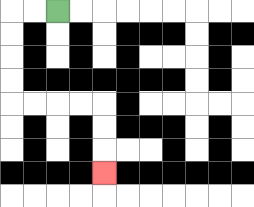{'start': '[2, 0]', 'end': '[4, 7]', 'path_directions': 'L,L,D,D,D,D,R,R,R,R,D,D,D', 'path_coordinates': '[[2, 0], [1, 0], [0, 0], [0, 1], [0, 2], [0, 3], [0, 4], [1, 4], [2, 4], [3, 4], [4, 4], [4, 5], [4, 6], [4, 7]]'}